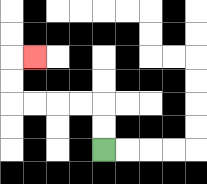{'start': '[4, 6]', 'end': '[1, 2]', 'path_directions': 'U,U,L,L,L,L,U,U,R', 'path_coordinates': '[[4, 6], [4, 5], [4, 4], [3, 4], [2, 4], [1, 4], [0, 4], [0, 3], [0, 2], [1, 2]]'}